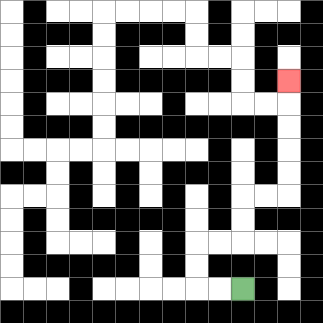{'start': '[10, 12]', 'end': '[12, 3]', 'path_directions': 'L,L,U,U,R,R,U,U,R,R,U,U,U,U,U', 'path_coordinates': '[[10, 12], [9, 12], [8, 12], [8, 11], [8, 10], [9, 10], [10, 10], [10, 9], [10, 8], [11, 8], [12, 8], [12, 7], [12, 6], [12, 5], [12, 4], [12, 3]]'}